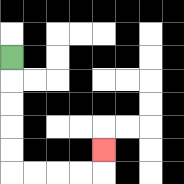{'start': '[0, 2]', 'end': '[4, 6]', 'path_directions': 'D,D,D,D,D,R,R,R,R,U', 'path_coordinates': '[[0, 2], [0, 3], [0, 4], [0, 5], [0, 6], [0, 7], [1, 7], [2, 7], [3, 7], [4, 7], [4, 6]]'}